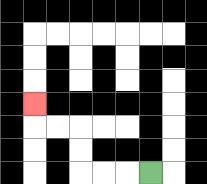{'start': '[6, 7]', 'end': '[1, 4]', 'path_directions': 'L,L,L,U,U,L,L,U', 'path_coordinates': '[[6, 7], [5, 7], [4, 7], [3, 7], [3, 6], [3, 5], [2, 5], [1, 5], [1, 4]]'}